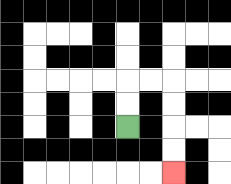{'start': '[5, 5]', 'end': '[7, 7]', 'path_directions': 'U,U,R,R,D,D,D,D', 'path_coordinates': '[[5, 5], [5, 4], [5, 3], [6, 3], [7, 3], [7, 4], [7, 5], [7, 6], [7, 7]]'}